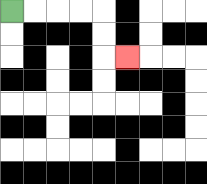{'start': '[0, 0]', 'end': '[5, 2]', 'path_directions': 'R,R,R,R,D,D,R', 'path_coordinates': '[[0, 0], [1, 0], [2, 0], [3, 0], [4, 0], [4, 1], [4, 2], [5, 2]]'}